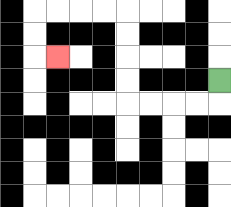{'start': '[9, 3]', 'end': '[2, 2]', 'path_directions': 'D,L,L,L,L,U,U,U,U,L,L,L,L,D,D,R', 'path_coordinates': '[[9, 3], [9, 4], [8, 4], [7, 4], [6, 4], [5, 4], [5, 3], [5, 2], [5, 1], [5, 0], [4, 0], [3, 0], [2, 0], [1, 0], [1, 1], [1, 2], [2, 2]]'}